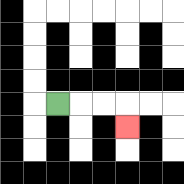{'start': '[2, 4]', 'end': '[5, 5]', 'path_directions': 'R,R,R,D', 'path_coordinates': '[[2, 4], [3, 4], [4, 4], [5, 4], [5, 5]]'}